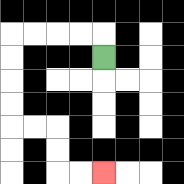{'start': '[4, 2]', 'end': '[4, 7]', 'path_directions': 'U,L,L,L,L,D,D,D,D,R,R,D,D,R,R', 'path_coordinates': '[[4, 2], [4, 1], [3, 1], [2, 1], [1, 1], [0, 1], [0, 2], [0, 3], [0, 4], [0, 5], [1, 5], [2, 5], [2, 6], [2, 7], [3, 7], [4, 7]]'}